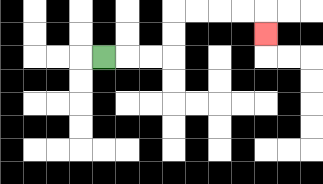{'start': '[4, 2]', 'end': '[11, 1]', 'path_directions': 'R,R,R,U,U,R,R,R,R,D', 'path_coordinates': '[[4, 2], [5, 2], [6, 2], [7, 2], [7, 1], [7, 0], [8, 0], [9, 0], [10, 0], [11, 0], [11, 1]]'}